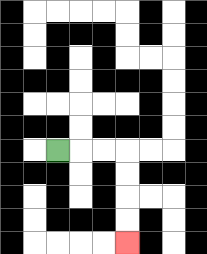{'start': '[2, 6]', 'end': '[5, 10]', 'path_directions': 'R,R,R,D,D,D,D', 'path_coordinates': '[[2, 6], [3, 6], [4, 6], [5, 6], [5, 7], [5, 8], [5, 9], [5, 10]]'}